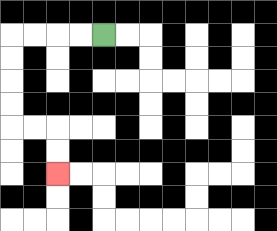{'start': '[4, 1]', 'end': '[2, 7]', 'path_directions': 'L,L,L,L,D,D,D,D,R,R,D,D', 'path_coordinates': '[[4, 1], [3, 1], [2, 1], [1, 1], [0, 1], [0, 2], [0, 3], [0, 4], [0, 5], [1, 5], [2, 5], [2, 6], [2, 7]]'}